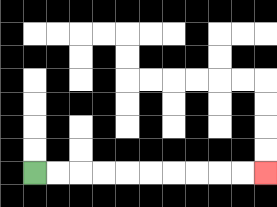{'start': '[1, 7]', 'end': '[11, 7]', 'path_directions': 'R,R,R,R,R,R,R,R,R,R', 'path_coordinates': '[[1, 7], [2, 7], [3, 7], [4, 7], [5, 7], [6, 7], [7, 7], [8, 7], [9, 7], [10, 7], [11, 7]]'}